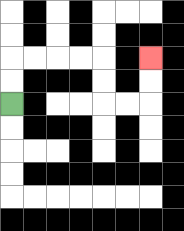{'start': '[0, 4]', 'end': '[6, 2]', 'path_directions': 'U,U,R,R,R,R,D,D,R,R,U,U', 'path_coordinates': '[[0, 4], [0, 3], [0, 2], [1, 2], [2, 2], [3, 2], [4, 2], [4, 3], [4, 4], [5, 4], [6, 4], [6, 3], [6, 2]]'}